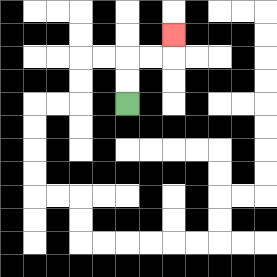{'start': '[5, 4]', 'end': '[7, 1]', 'path_directions': 'U,U,R,R,U', 'path_coordinates': '[[5, 4], [5, 3], [5, 2], [6, 2], [7, 2], [7, 1]]'}